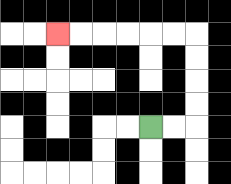{'start': '[6, 5]', 'end': '[2, 1]', 'path_directions': 'R,R,U,U,U,U,L,L,L,L,L,L', 'path_coordinates': '[[6, 5], [7, 5], [8, 5], [8, 4], [8, 3], [8, 2], [8, 1], [7, 1], [6, 1], [5, 1], [4, 1], [3, 1], [2, 1]]'}